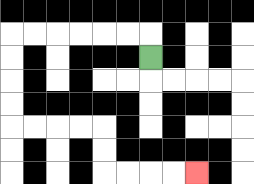{'start': '[6, 2]', 'end': '[8, 7]', 'path_directions': 'U,L,L,L,L,L,L,D,D,D,D,R,R,R,R,D,D,R,R,R,R', 'path_coordinates': '[[6, 2], [6, 1], [5, 1], [4, 1], [3, 1], [2, 1], [1, 1], [0, 1], [0, 2], [0, 3], [0, 4], [0, 5], [1, 5], [2, 5], [3, 5], [4, 5], [4, 6], [4, 7], [5, 7], [6, 7], [7, 7], [8, 7]]'}